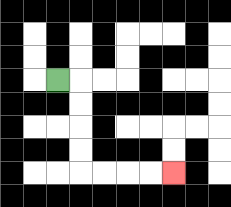{'start': '[2, 3]', 'end': '[7, 7]', 'path_directions': 'R,D,D,D,D,R,R,R,R', 'path_coordinates': '[[2, 3], [3, 3], [3, 4], [3, 5], [3, 6], [3, 7], [4, 7], [5, 7], [6, 7], [7, 7]]'}